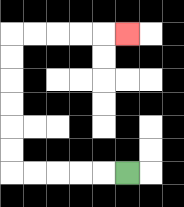{'start': '[5, 7]', 'end': '[5, 1]', 'path_directions': 'L,L,L,L,L,U,U,U,U,U,U,R,R,R,R,R', 'path_coordinates': '[[5, 7], [4, 7], [3, 7], [2, 7], [1, 7], [0, 7], [0, 6], [0, 5], [0, 4], [0, 3], [0, 2], [0, 1], [1, 1], [2, 1], [3, 1], [4, 1], [5, 1]]'}